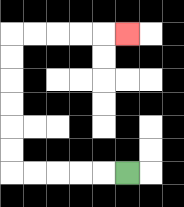{'start': '[5, 7]', 'end': '[5, 1]', 'path_directions': 'L,L,L,L,L,U,U,U,U,U,U,R,R,R,R,R', 'path_coordinates': '[[5, 7], [4, 7], [3, 7], [2, 7], [1, 7], [0, 7], [0, 6], [0, 5], [0, 4], [0, 3], [0, 2], [0, 1], [1, 1], [2, 1], [3, 1], [4, 1], [5, 1]]'}